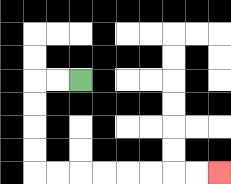{'start': '[3, 3]', 'end': '[9, 7]', 'path_directions': 'L,L,D,D,D,D,R,R,R,R,R,R,R,R', 'path_coordinates': '[[3, 3], [2, 3], [1, 3], [1, 4], [1, 5], [1, 6], [1, 7], [2, 7], [3, 7], [4, 7], [5, 7], [6, 7], [7, 7], [8, 7], [9, 7]]'}